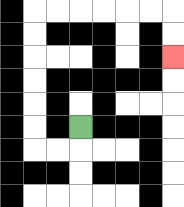{'start': '[3, 5]', 'end': '[7, 2]', 'path_directions': 'D,L,L,U,U,U,U,U,U,R,R,R,R,R,R,D,D', 'path_coordinates': '[[3, 5], [3, 6], [2, 6], [1, 6], [1, 5], [1, 4], [1, 3], [1, 2], [1, 1], [1, 0], [2, 0], [3, 0], [4, 0], [5, 0], [6, 0], [7, 0], [7, 1], [7, 2]]'}